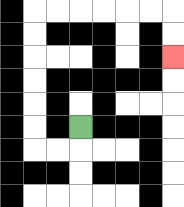{'start': '[3, 5]', 'end': '[7, 2]', 'path_directions': 'D,L,L,U,U,U,U,U,U,R,R,R,R,R,R,D,D', 'path_coordinates': '[[3, 5], [3, 6], [2, 6], [1, 6], [1, 5], [1, 4], [1, 3], [1, 2], [1, 1], [1, 0], [2, 0], [3, 0], [4, 0], [5, 0], [6, 0], [7, 0], [7, 1], [7, 2]]'}